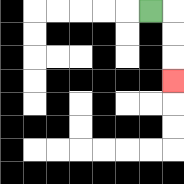{'start': '[6, 0]', 'end': '[7, 3]', 'path_directions': 'R,D,D,D', 'path_coordinates': '[[6, 0], [7, 0], [7, 1], [7, 2], [7, 3]]'}